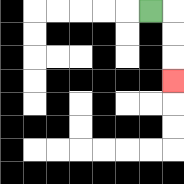{'start': '[6, 0]', 'end': '[7, 3]', 'path_directions': 'R,D,D,D', 'path_coordinates': '[[6, 0], [7, 0], [7, 1], [7, 2], [7, 3]]'}